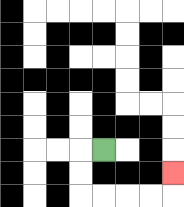{'start': '[4, 6]', 'end': '[7, 7]', 'path_directions': 'L,D,D,R,R,R,R,U', 'path_coordinates': '[[4, 6], [3, 6], [3, 7], [3, 8], [4, 8], [5, 8], [6, 8], [7, 8], [7, 7]]'}